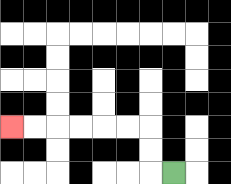{'start': '[7, 7]', 'end': '[0, 5]', 'path_directions': 'L,U,U,L,L,L,L,L,L', 'path_coordinates': '[[7, 7], [6, 7], [6, 6], [6, 5], [5, 5], [4, 5], [3, 5], [2, 5], [1, 5], [0, 5]]'}